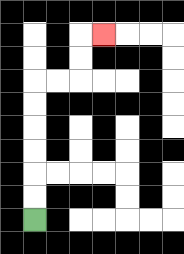{'start': '[1, 9]', 'end': '[4, 1]', 'path_directions': 'U,U,U,U,U,U,R,R,U,U,R', 'path_coordinates': '[[1, 9], [1, 8], [1, 7], [1, 6], [1, 5], [1, 4], [1, 3], [2, 3], [3, 3], [3, 2], [3, 1], [4, 1]]'}